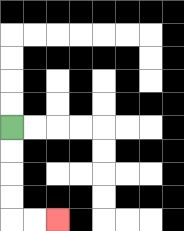{'start': '[0, 5]', 'end': '[2, 9]', 'path_directions': 'D,D,D,D,R,R', 'path_coordinates': '[[0, 5], [0, 6], [0, 7], [0, 8], [0, 9], [1, 9], [2, 9]]'}